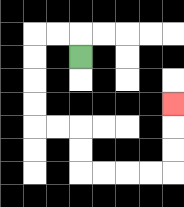{'start': '[3, 2]', 'end': '[7, 4]', 'path_directions': 'U,L,L,D,D,D,D,R,R,D,D,R,R,R,R,U,U,U', 'path_coordinates': '[[3, 2], [3, 1], [2, 1], [1, 1], [1, 2], [1, 3], [1, 4], [1, 5], [2, 5], [3, 5], [3, 6], [3, 7], [4, 7], [5, 7], [6, 7], [7, 7], [7, 6], [7, 5], [7, 4]]'}